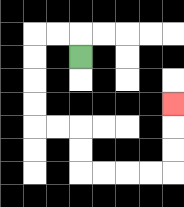{'start': '[3, 2]', 'end': '[7, 4]', 'path_directions': 'U,L,L,D,D,D,D,R,R,D,D,R,R,R,R,U,U,U', 'path_coordinates': '[[3, 2], [3, 1], [2, 1], [1, 1], [1, 2], [1, 3], [1, 4], [1, 5], [2, 5], [3, 5], [3, 6], [3, 7], [4, 7], [5, 7], [6, 7], [7, 7], [7, 6], [7, 5], [7, 4]]'}